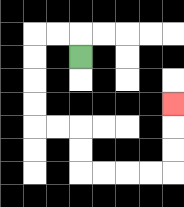{'start': '[3, 2]', 'end': '[7, 4]', 'path_directions': 'U,L,L,D,D,D,D,R,R,D,D,R,R,R,R,U,U,U', 'path_coordinates': '[[3, 2], [3, 1], [2, 1], [1, 1], [1, 2], [1, 3], [1, 4], [1, 5], [2, 5], [3, 5], [3, 6], [3, 7], [4, 7], [5, 7], [6, 7], [7, 7], [7, 6], [7, 5], [7, 4]]'}